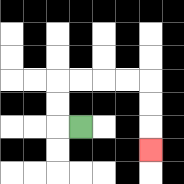{'start': '[3, 5]', 'end': '[6, 6]', 'path_directions': 'L,U,U,R,R,R,R,D,D,D', 'path_coordinates': '[[3, 5], [2, 5], [2, 4], [2, 3], [3, 3], [4, 3], [5, 3], [6, 3], [6, 4], [6, 5], [6, 6]]'}